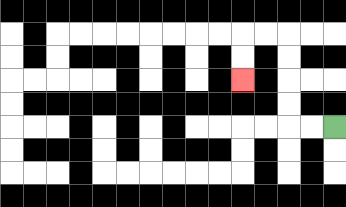{'start': '[14, 5]', 'end': '[10, 3]', 'path_directions': 'L,L,U,U,U,U,L,L,D,D', 'path_coordinates': '[[14, 5], [13, 5], [12, 5], [12, 4], [12, 3], [12, 2], [12, 1], [11, 1], [10, 1], [10, 2], [10, 3]]'}